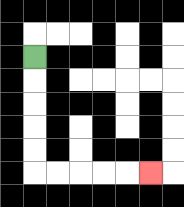{'start': '[1, 2]', 'end': '[6, 7]', 'path_directions': 'D,D,D,D,D,R,R,R,R,R', 'path_coordinates': '[[1, 2], [1, 3], [1, 4], [1, 5], [1, 6], [1, 7], [2, 7], [3, 7], [4, 7], [5, 7], [6, 7]]'}